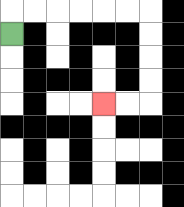{'start': '[0, 1]', 'end': '[4, 4]', 'path_directions': 'U,R,R,R,R,R,R,D,D,D,D,L,L', 'path_coordinates': '[[0, 1], [0, 0], [1, 0], [2, 0], [3, 0], [4, 0], [5, 0], [6, 0], [6, 1], [6, 2], [6, 3], [6, 4], [5, 4], [4, 4]]'}